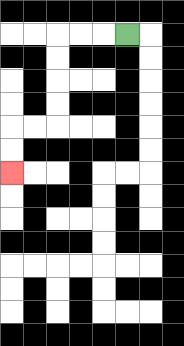{'start': '[5, 1]', 'end': '[0, 7]', 'path_directions': 'L,L,L,D,D,D,D,L,L,D,D', 'path_coordinates': '[[5, 1], [4, 1], [3, 1], [2, 1], [2, 2], [2, 3], [2, 4], [2, 5], [1, 5], [0, 5], [0, 6], [0, 7]]'}